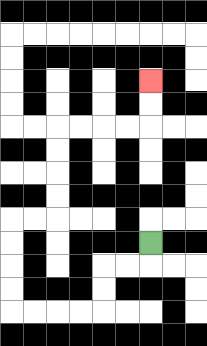{'start': '[6, 10]', 'end': '[6, 3]', 'path_directions': 'D,L,L,D,D,L,L,L,L,U,U,U,U,R,R,U,U,U,U,R,R,R,R,U,U', 'path_coordinates': '[[6, 10], [6, 11], [5, 11], [4, 11], [4, 12], [4, 13], [3, 13], [2, 13], [1, 13], [0, 13], [0, 12], [0, 11], [0, 10], [0, 9], [1, 9], [2, 9], [2, 8], [2, 7], [2, 6], [2, 5], [3, 5], [4, 5], [5, 5], [6, 5], [6, 4], [6, 3]]'}